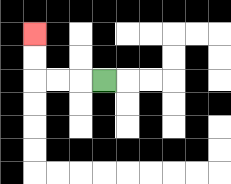{'start': '[4, 3]', 'end': '[1, 1]', 'path_directions': 'L,L,L,U,U', 'path_coordinates': '[[4, 3], [3, 3], [2, 3], [1, 3], [1, 2], [1, 1]]'}